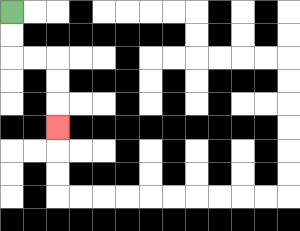{'start': '[0, 0]', 'end': '[2, 5]', 'path_directions': 'D,D,R,R,D,D,D', 'path_coordinates': '[[0, 0], [0, 1], [0, 2], [1, 2], [2, 2], [2, 3], [2, 4], [2, 5]]'}